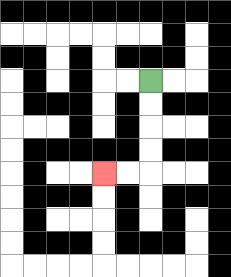{'start': '[6, 3]', 'end': '[4, 7]', 'path_directions': 'D,D,D,D,L,L', 'path_coordinates': '[[6, 3], [6, 4], [6, 5], [6, 6], [6, 7], [5, 7], [4, 7]]'}